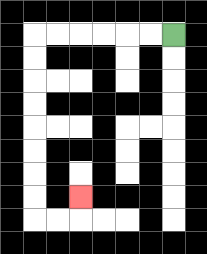{'start': '[7, 1]', 'end': '[3, 8]', 'path_directions': 'L,L,L,L,L,L,D,D,D,D,D,D,D,D,R,R,U', 'path_coordinates': '[[7, 1], [6, 1], [5, 1], [4, 1], [3, 1], [2, 1], [1, 1], [1, 2], [1, 3], [1, 4], [1, 5], [1, 6], [1, 7], [1, 8], [1, 9], [2, 9], [3, 9], [3, 8]]'}